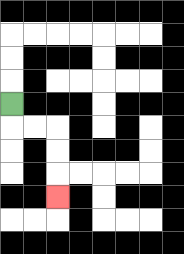{'start': '[0, 4]', 'end': '[2, 8]', 'path_directions': 'D,R,R,D,D,D', 'path_coordinates': '[[0, 4], [0, 5], [1, 5], [2, 5], [2, 6], [2, 7], [2, 8]]'}